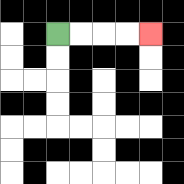{'start': '[2, 1]', 'end': '[6, 1]', 'path_directions': 'R,R,R,R', 'path_coordinates': '[[2, 1], [3, 1], [4, 1], [5, 1], [6, 1]]'}